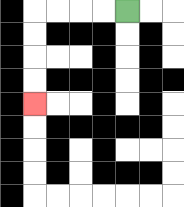{'start': '[5, 0]', 'end': '[1, 4]', 'path_directions': 'L,L,L,L,D,D,D,D', 'path_coordinates': '[[5, 0], [4, 0], [3, 0], [2, 0], [1, 0], [1, 1], [1, 2], [1, 3], [1, 4]]'}